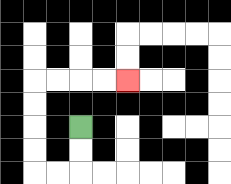{'start': '[3, 5]', 'end': '[5, 3]', 'path_directions': 'D,D,L,L,U,U,U,U,R,R,R,R', 'path_coordinates': '[[3, 5], [3, 6], [3, 7], [2, 7], [1, 7], [1, 6], [1, 5], [1, 4], [1, 3], [2, 3], [3, 3], [4, 3], [5, 3]]'}